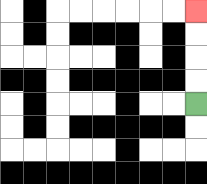{'start': '[8, 4]', 'end': '[8, 0]', 'path_directions': 'U,U,U,U', 'path_coordinates': '[[8, 4], [8, 3], [8, 2], [8, 1], [8, 0]]'}